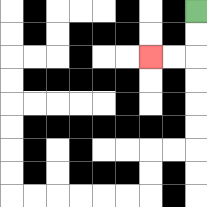{'start': '[8, 0]', 'end': '[6, 2]', 'path_directions': 'D,D,L,L', 'path_coordinates': '[[8, 0], [8, 1], [8, 2], [7, 2], [6, 2]]'}